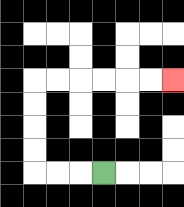{'start': '[4, 7]', 'end': '[7, 3]', 'path_directions': 'L,L,L,U,U,U,U,R,R,R,R,R,R', 'path_coordinates': '[[4, 7], [3, 7], [2, 7], [1, 7], [1, 6], [1, 5], [1, 4], [1, 3], [2, 3], [3, 3], [4, 3], [5, 3], [6, 3], [7, 3]]'}